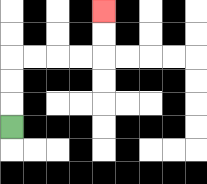{'start': '[0, 5]', 'end': '[4, 0]', 'path_directions': 'U,U,U,R,R,R,R,U,U', 'path_coordinates': '[[0, 5], [0, 4], [0, 3], [0, 2], [1, 2], [2, 2], [3, 2], [4, 2], [4, 1], [4, 0]]'}